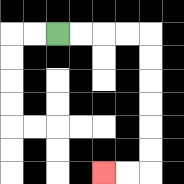{'start': '[2, 1]', 'end': '[4, 7]', 'path_directions': 'R,R,R,R,D,D,D,D,D,D,L,L', 'path_coordinates': '[[2, 1], [3, 1], [4, 1], [5, 1], [6, 1], [6, 2], [6, 3], [6, 4], [6, 5], [6, 6], [6, 7], [5, 7], [4, 7]]'}